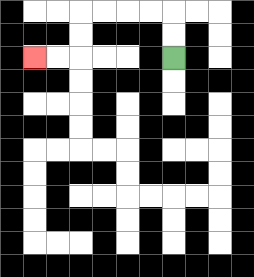{'start': '[7, 2]', 'end': '[1, 2]', 'path_directions': 'U,U,L,L,L,L,D,D,L,L', 'path_coordinates': '[[7, 2], [7, 1], [7, 0], [6, 0], [5, 0], [4, 0], [3, 0], [3, 1], [3, 2], [2, 2], [1, 2]]'}